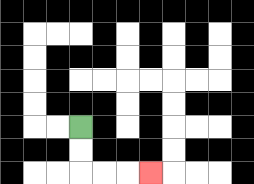{'start': '[3, 5]', 'end': '[6, 7]', 'path_directions': 'D,D,R,R,R', 'path_coordinates': '[[3, 5], [3, 6], [3, 7], [4, 7], [5, 7], [6, 7]]'}